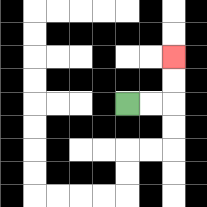{'start': '[5, 4]', 'end': '[7, 2]', 'path_directions': 'R,R,U,U', 'path_coordinates': '[[5, 4], [6, 4], [7, 4], [7, 3], [7, 2]]'}